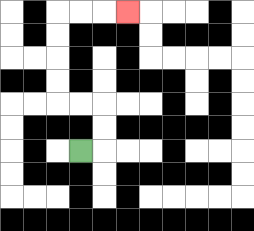{'start': '[3, 6]', 'end': '[5, 0]', 'path_directions': 'R,U,U,L,L,U,U,U,U,R,R,R', 'path_coordinates': '[[3, 6], [4, 6], [4, 5], [4, 4], [3, 4], [2, 4], [2, 3], [2, 2], [2, 1], [2, 0], [3, 0], [4, 0], [5, 0]]'}